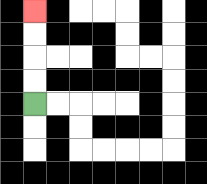{'start': '[1, 4]', 'end': '[1, 0]', 'path_directions': 'U,U,U,U', 'path_coordinates': '[[1, 4], [1, 3], [1, 2], [1, 1], [1, 0]]'}